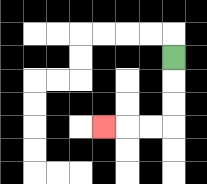{'start': '[7, 2]', 'end': '[4, 5]', 'path_directions': 'D,D,D,L,L,L', 'path_coordinates': '[[7, 2], [7, 3], [7, 4], [7, 5], [6, 5], [5, 5], [4, 5]]'}